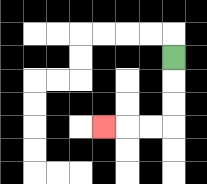{'start': '[7, 2]', 'end': '[4, 5]', 'path_directions': 'D,D,D,L,L,L', 'path_coordinates': '[[7, 2], [7, 3], [7, 4], [7, 5], [6, 5], [5, 5], [4, 5]]'}